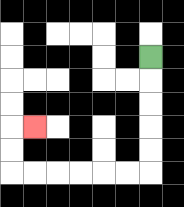{'start': '[6, 2]', 'end': '[1, 5]', 'path_directions': 'D,D,D,D,D,L,L,L,L,L,L,U,U,R', 'path_coordinates': '[[6, 2], [6, 3], [6, 4], [6, 5], [6, 6], [6, 7], [5, 7], [4, 7], [3, 7], [2, 7], [1, 7], [0, 7], [0, 6], [0, 5], [1, 5]]'}